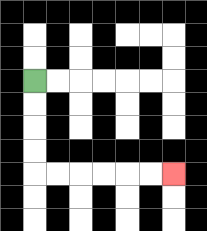{'start': '[1, 3]', 'end': '[7, 7]', 'path_directions': 'D,D,D,D,R,R,R,R,R,R', 'path_coordinates': '[[1, 3], [1, 4], [1, 5], [1, 6], [1, 7], [2, 7], [3, 7], [4, 7], [5, 7], [6, 7], [7, 7]]'}